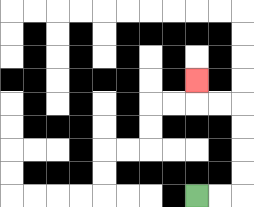{'start': '[8, 8]', 'end': '[8, 3]', 'path_directions': 'R,R,U,U,U,U,L,L,U', 'path_coordinates': '[[8, 8], [9, 8], [10, 8], [10, 7], [10, 6], [10, 5], [10, 4], [9, 4], [8, 4], [8, 3]]'}